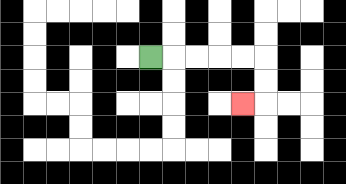{'start': '[6, 2]', 'end': '[10, 4]', 'path_directions': 'R,R,R,R,R,D,D,L', 'path_coordinates': '[[6, 2], [7, 2], [8, 2], [9, 2], [10, 2], [11, 2], [11, 3], [11, 4], [10, 4]]'}